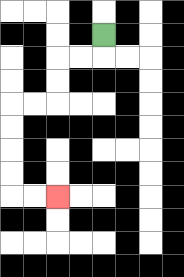{'start': '[4, 1]', 'end': '[2, 8]', 'path_directions': 'D,L,L,D,D,L,L,D,D,D,D,R,R', 'path_coordinates': '[[4, 1], [4, 2], [3, 2], [2, 2], [2, 3], [2, 4], [1, 4], [0, 4], [0, 5], [0, 6], [0, 7], [0, 8], [1, 8], [2, 8]]'}